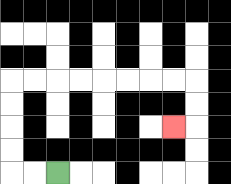{'start': '[2, 7]', 'end': '[7, 5]', 'path_directions': 'L,L,U,U,U,U,R,R,R,R,R,R,R,R,D,D,L', 'path_coordinates': '[[2, 7], [1, 7], [0, 7], [0, 6], [0, 5], [0, 4], [0, 3], [1, 3], [2, 3], [3, 3], [4, 3], [5, 3], [6, 3], [7, 3], [8, 3], [8, 4], [8, 5], [7, 5]]'}